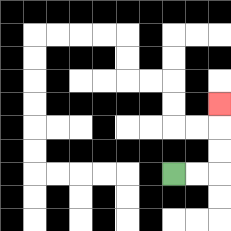{'start': '[7, 7]', 'end': '[9, 4]', 'path_directions': 'R,R,U,U,U', 'path_coordinates': '[[7, 7], [8, 7], [9, 7], [9, 6], [9, 5], [9, 4]]'}